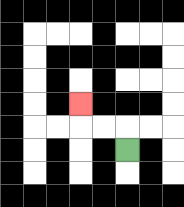{'start': '[5, 6]', 'end': '[3, 4]', 'path_directions': 'U,L,L,U', 'path_coordinates': '[[5, 6], [5, 5], [4, 5], [3, 5], [3, 4]]'}